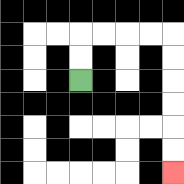{'start': '[3, 3]', 'end': '[7, 7]', 'path_directions': 'U,U,R,R,R,R,D,D,D,D,D,D', 'path_coordinates': '[[3, 3], [3, 2], [3, 1], [4, 1], [5, 1], [6, 1], [7, 1], [7, 2], [7, 3], [7, 4], [7, 5], [7, 6], [7, 7]]'}